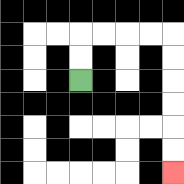{'start': '[3, 3]', 'end': '[7, 7]', 'path_directions': 'U,U,R,R,R,R,D,D,D,D,D,D', 'path_coordinates': '[[3, 3], [3, 2], [3, 1], [4, 1], [5, 1], [6, 1], [7, 1], [7, 2], [7, 3], [7, 4], [7, 5], [7, 6], [7, 7]]'}